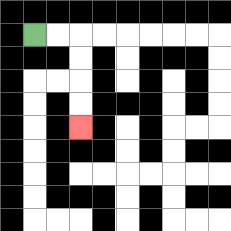{'start': '[1, 1]', 'end': '[3, 5]', 'path_directions': 'R,R,D,D,D,D', 'path_coordinates': '[[1, 1], [2, 1], [3, 1], [3, 2], [3, 3], [3, 4], [3, 5]]'}